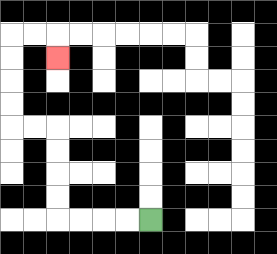{'start': '[6, 9]', 'end': '[2, 2]', 'path_directions': 'L,L,L,L,U,U,U,U,L,L,U,U,U,U,R,R,D', 'path_coordinates': '[[6, 9], [5, 9], [4, 9], [3, 9], [2, 9], [2, 8], [2, 7], [2, 6], [2, 5], [1, 5], [0, 5], [0, 4], [0, 3], [0, 2], [0, 1], [1, 1], [2, 1], [2, 2]]'}